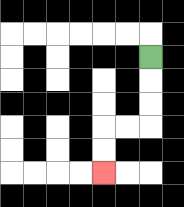{'start': '[6, 2]', 'end': '[4, 7]', 'path_directions': 'D,D,D,L,L,D,D', 'path_coordinates': '[[6, 2], [6, 3], [6, 4], [6, 5], [5, 5], [4, 5], [4, 6], [4, 7]]'}